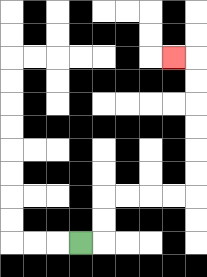{'start': '[3, 10]', 'end': '[7, 2]', 'path_directions': 'R,U,U,R,R,R,R,U,U,U,U,U,U,L', 'path_coordinates': '[[3, 10], [4, 10], [4, 9], [4, 8], [5, 8], [6, 8], [7, 8], [8, 8], [8, 7], [8, 6], [8, 5], [8, 4], [8, 3], [8, 2], [7, 2]]'}